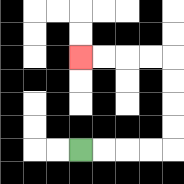{'start': '[3, 6]', 'end': '[3, 2]', 'path_directions': 'R,R,R,R,U,U,U,U,L,L,L,L', 'path_coordinates': '[[3, 6], [4, 6], [5, 6], [6, 6], [7, 6], [7, 5], [7, 4], [7, 3], [7, 2], [6, 2], [5, 2], [4, 2], [3, 2]]'}